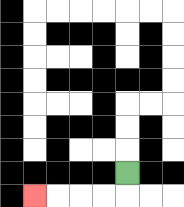{'start': '[5, 7]', 'end': '[1, 8]', 'path_directions': 'D,L,L,L,L', 'path_coordinates': '[[5, 7], [5, 8], [4, 8], [3, 8], [2, 8], [1, 8]]'}